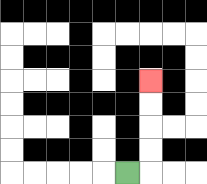{'start': '[5, 7]', 'end': '[6, 3]', 'path_directions': 'R,U,U,U,U', 'path_coordinates': '[[5, 7], [6, 7], [6, 6], [6, 5], [6, 4], [6, 3]]'}